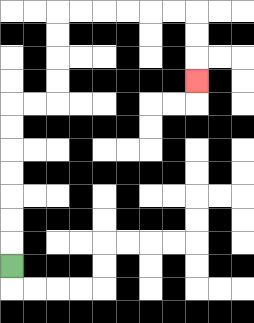{'start': '[0, 11]', 'end': '[8, 3]', 'path_directions': 'U,U,U,U,U,U,U,R,R,U,U,U,U,R,R,R,R,R,R,D,D,D', 'path_coordinates': '[[0, 11], [0, 10], [0, 9], [0, 8], [0, 7], [0, 6], [0, 5], [0, 4], [1, 4], [2, 4], [2, 3], [2, 2], [2, 1], [2, 0], [3, 0], [4, 0], [5, 0], [6, 0], [7, 0], [8, 0], [8, 1], [8, 2], [8, 3]]'}